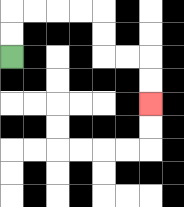{'start': '[0, 2]', 'end': '[6, 4]', 'path_directions': 'U,U,R,R,R,R,D,D,R,R,D,D', 'path_coordinates': '[[0, 2], [0, 1], [0, 0], [1, 0], [2, 0], [3, 0], [4, 0], [4, 1], [4, 2], [5, 2], [6, 2], [6, 3], [6, 4]]'}